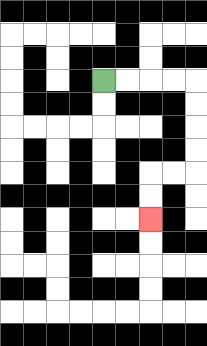{'start': '[4, 3]', 'end': '[6, 9]', 'path_directions': 'R,R,R,R,D,D,D,D,L,L,D,D', 'path_coordinates': '[[4, 3], [5, 3], [6, 3], [7, 3], [8, 3], [8, 4], [8, 5], [8, 6], [8, 7], [7, 7], [6, 7], [6, 8], [6, 9]]'}